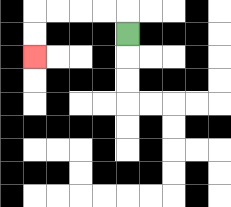{'start': '[5, 1]', 'end': '[1, 2]', 'path_directions': 'U,L,L,L,L,D,D', 'path_coordinates': '[[5, 1], [5, 0], [4, 0], [3, 0], [2, 0], [1, 0], [1, 1], [1, 2]]'}